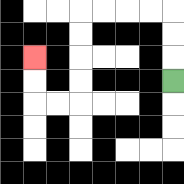{'start': '[7, 3]', 'end': '[1, 2]', 'path_directions': 'U,U,U,L,L,L,L,D,D,D,D,L,L,U,U', 'path_coordinates': '[[7, 3], [7, 2], [7, 1], [7, 0], [6, 0], [5, 0], [4, 0], [3, 0], [3, 1], [3, 2], [3, 3], [3, 4], [2, 4], [1, 4], [1, 3], [1, 2]]'}